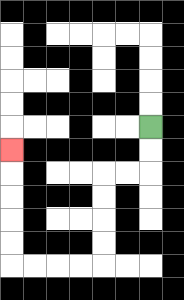{'start': '[6, 5]', 'end': '[0, 6]', 'path_directions': 'D,D,L,L,D,D,D,D,L,L,L,L,U,U,U,U,U', 'path_coordinates': '[[6, 5], [6, 6], [6, 7], [5, 7], [4, 7], [4, 8], [4, 9], [4, 10], [4, 11], [3, 11], [2, 11], [1, 11], [0, 11], [0, 10], [0, 9], [0, 8], [0, 7], [0, 6]]'}